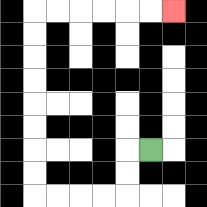{'start': '[6, 6]', 'end': '[7, 0]', 'path_directions': 'L,D,D,L,L,L,L,U,U,U,U,U,U,U,U,R,R,R,R,R,R', 'path_coordinates': '[[6, 6], [5, 6], [5, 7], [5, 8], [4, 8], [3, 8], [2, 8], [1, 8], [1, 7], [1, 6], [1, 5], [1, 4], [1, 3], [1, 2], [1, 1], [1, 0], [2, 0], [3, 0], [4, 0], [5, 0], [6, 0], [7, 0]]'}